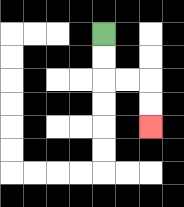{'start': '[4, 1]', 'end': '[6, 5]', 'path_directions': 'D,D,R,R,D,D', 'path_coordinates': '[[4, 1], [4, 2], [4, 3], [5, 3], [6, 3], [6, 4], [6, 5]]'}